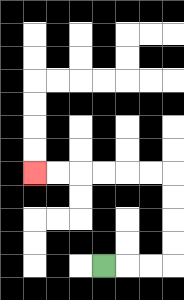{'start': '[4, 11]', 'end': '[1, 7]', 'path_directions': 'R,R,R,U,U,U,U,L,L,L,L,L,L', 'path_coordinates': '[[4, 11], [5, 11], [6, 11], [7, 11], [7, 10], [7, 9], [7, 8], [7, 7], [6, 7], [5, 7], [4, 7], [3, 7], [2, 7], [1, 7]]'}